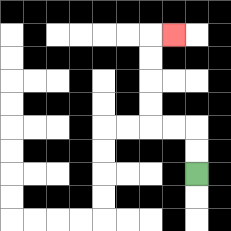{'start': '[8, 7]', 'end': '[7, 1]', 'path_directions': 'U,U,L,L,U,U,U,U,R', 'path_coordinates': '[[8, 7], [8, 6], [8, 5], [7, 5], [6, 5], [6, 4], [6, 3], [6, 2], [6, 1], [7, 1]]'}